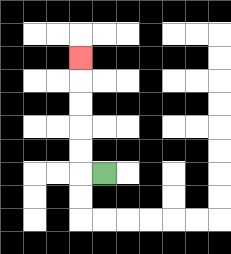{'start': '[4, 7]', 'end': '[3, 2]', 'path_directions': 'L,U,U,U,U,U', 'path_coordinates': '[[4, 7], [3, 7], [3, 6], [3, 5], [3, 4], [3, 3], [3, 2]]'}